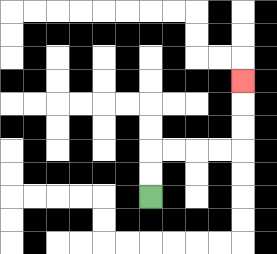{'start': '[6, 8]', 'end': '[10, 3]', 'path_directions': 'U,U,R,R,R,R,U,U,U', 'path_coordinates': '[[6, 8], [6, 7], [6, 6], [7, 6], [8, 6], [9, 6], [10, 6], [10, 5], [10, 4], [10, 3]]'}